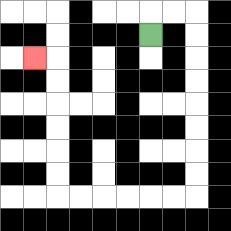{'start': '[6, 1]', 'end': '[1, 2]', 'path_directions': 'U,R,R,D,D,D,D,D,D,D,D,L,L,L,L,L,L,U,U,U,U,U,U,L', 'path_coordinates': '[[6, 1], [6, 0], [7, 0], [8, 0], [8, 1], [8, 2], [8, 3], [8, 4], [8, 5], [8, 6], [8, 7], [8, 8], [7, 8], [6, 8], [5, 8], [4, 8], [3, 8], [2, 8], [2, 7], [2, 6], [2, 5], [2, 4], [2, 3], [2, 2], [1, 2]]'}